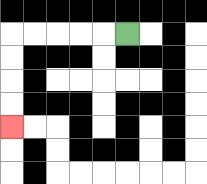{'start': '[5, 1]', 'end': '[0, 5]', 'path_directions': 'L,L,L,L,L,D,D,D,D', 'path_coordinates': '[[5, 1], [4, 1], [3, 1], [2, 1], [1, 1], [0, 1], [0, 2], [0, 3], [0, 4], [0, 5]]'}